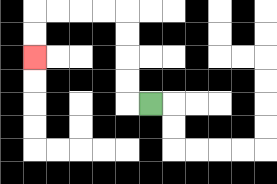{'start': '[6, 4]', 'end': '[1, 2]', 'path_directions': 'L,U,U,U,U,L,L,L,L,D,D', 'path_coordinates': '[[6, 4], [5, 4], [5, 3], [5, 2], [5, 1], [5, 0], [4, 0], [3, 0], [2, 0], [1, 0], [1, 1], [1, 2]]'}